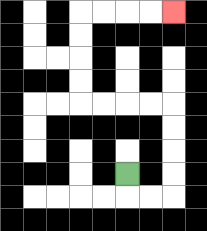{'start': '[5, 7]', 'end': '[7, 0]', 'path_directions': 'D,R,R,U,U,U,U,L,L,L,L,U,U,U,U,R,R,R,R', 'path_coordinates': '[[5, 7], [5, 8], [6, 8], [7, 8], [7, 7], [7, 6], [7, 5], [7, 4], [6, 4], [5, 4], [4, 4], [3, 4], [3, 3], [3, 2], [3, 1], [3, 0], [4, 0], [5, 0], [6, 0], [7, 0]]'}